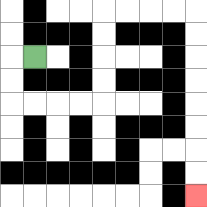{'start': '[1, 2]', 'end': '[8, 8]', 'path_directions': 'L,D,D,R,R,R,R,U,U,U,U,R,R,R,R,D,D,D,D,D,D,D,D', 'path_coordinates': '[[1, 2], [0, 2], [0, 3], [0, 4], [1, 4], [2, 4], [3, 4], [4, 4], [4, 3], [4, 2], [4, 1], [4, 0], [5, 0], [6, 0], [7, 0], [8, 0], [8, 1], [8, 2], [8, 3], [8, 4], [8, 5], [8, 6], [8, 7], [8, 8]]'}